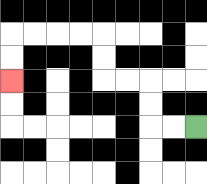{'start': '[8, 5]', 'end': '[0, 3]', 'path_directions': 'L,L,U,U,L,L,U,U,L,L,L,L,D,D', 'path_coordinates': '[[8, 5], [7, 5], [6, 5], [6, 4], [6, 3], [5, 3], [4, 3], [4, 2], [4, 1], [3, 1], [2, 1], [1, 1], [0, 1], [0, 2], [0, 3]]'}